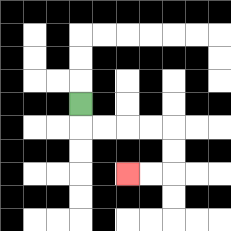{'start': '[3, 4]', 'end': '[5, 7]', 'path_directions': 'D,R,R,R,R,D,D,L,L', 'path_coordinates': '[[3, 4], [3, 5], [4, 5], [5, 5], [6, 5], [7, 5], [7, 6], [7, 7], [6, 7], [5, 7]]'}